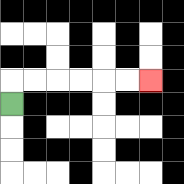{'start': '[0, 4]', 'end': '[6, 3]', 'path_directions': 'U,R,R,R,R,R,R', 'path_coordinates': '[[0, 4], [0, 3], [1, 3], [2, 3], [3, 3], [4, 3], [5, 3], [6, 3]]'}